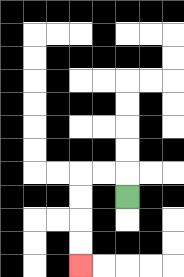{'start': '[5, 8]', 'end': '[3, 11]', 'path_directions': 'U,L,L,D,D,D,D', 'path_coordinates': '[[5, 8], [5, 7], [4, 7], [3, 7], [3, 8], [3, 9], [3, 10], [3, 11]]'}